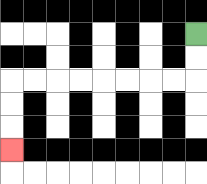{'start': '[8, 1]', 'end': '[0, 6]', 'path_directions': 'D,D,L,L,L,L,L,L,L,L,D,D,D', 'path_coordinates': '[[8, 1], [8, 2], [8, 3], [7, 3], [6, 3], [5, 3], [4, 3], [3, 3], [2, 3], [1, 3], [0, 3], [0, 4], [0, 5], [0, 6]]'}